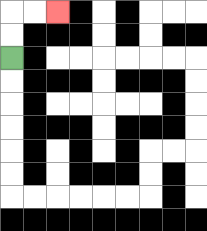{'start': '[0, 2]', 'end': '[2, 0]', 'path_directions': 'U,U,R,R', 'path_coordinates': '[[0, 2], [0, 1], [0, 0], [1, 0], [2, 0]]'}